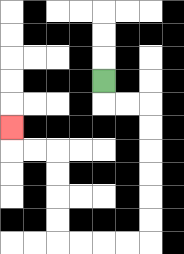{'start': '[4, 3]', 'end': '[0, 5]', 'path_directions': 'D,R,R,D,D,D,D,D,D,L,L,L,L,U,U,U,U,L,L,U', 'path_coordinates': '[[4, 3], [4, 4], [5, 4], [6, 4], [6, 5], [6, 6], [6, 7], [6, 8], [6, 9], [6, 10], [5, 10], [4, 10], [3, 10], [2, 10], [2, 9], [2, 8], [2, 7], [2, 6], [1, 6], [0, 6], [0, 5]]'}